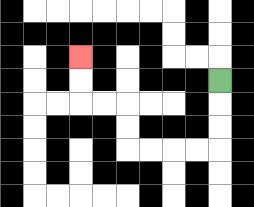{'start': '[9, 3]', 'end': '[3, 2]', 'path_directions': 'D,D,D,L,L,L,L,U,U,L,L,U,U', 'path_coordinates': '[[9, 3], [9, 4], [9, 5], [9, 6], [8, 6], [7, 6], [6, 6], [5, 6], [5, 5], [5, 4], [4, 4], [3, 4], [3, 3], [3, 2]]'}